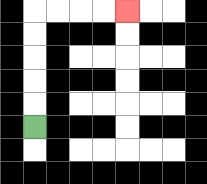{'start': '[1, 5]', 'end': '[5, 0]', 'path_directions': 'U,U,U,U,U,R,R,R,R', 'path_coordinates': '[[1, 5], [1, 4], [1, 3], [1, 2], [1, 1], [1, 0], [2, 0], [3, 0], [4, 0], [5, 0]]'}